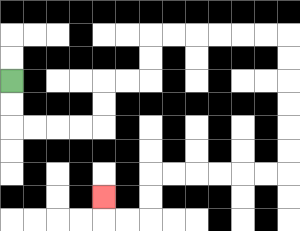{'start': '[0, 3]', 'end': '[4, 8]', 'path_directions': 'D,D,R,R,R,R,U,U,R,R,U,U,R,R,R,R,R,R,D,D,D,D,D,D,L,L,L,L,L,L,D,D,L,L,U', 'path_coordinates': '[[0, 3], [0, 4], [0, 5], [1, 5], [2, 5], [3, 5], [4, 5], [4, 4], [4, 3], [5, 3], [6, 3], [6, 2], [6, 1], [7, 1], [8, 1], [9, 1], [10, 1], [11, 1], [12, 1], [12, 2], [12, 3], [12, 4], [12, 5], [12, 6], [12, 7], [11, 7], [10, 7], [9, 7], [8, 7], [7, 7], [6, 7], [6, 8], [6, 9], [5, 9], [4, 9], [4, 8]]'}